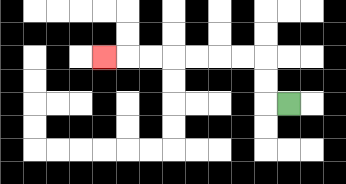{'start': '[12, 4]', 'end': '[4, 2]', 'path_directions': 'L,U,U,L,L,L,L,L,L,L', 'path_coordinates': '[[12, 4], [11, 4], [11, 3], [11, 2], [10, 2], [9, 2], [8, 2], [7, 2], [6, 2], [5, 2], [4, 2]]'}